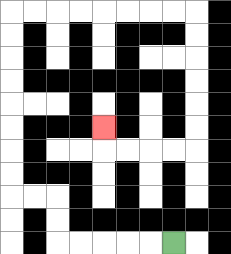{'start': '[7, 10]', 'end': '[4, 5]', 'path_directions': 'L,L,L,L,L,U,U,L,L,U,U,U,U,U,U,U,U,R,R,R,R,R,R,R,R,D,D,D,D,D,D,L,L,L,L,U', 'path_coordinates': '[[7, 10], [6, 10], [5, 10], [4, 10], [3, 10], [2, 10], [2, 9], [2, 8], [1, 8], [0, 8], [0, 7], [0, 6], [0, 5], [0, 4], [0, 3], [0, 2], [0, 1], [0, 0], [1, 0], [2, 0], [3, 0], [4, 0], [5, 0], [6, 0], [7, 0], [8, 0], [8, 1], [8, 2], [8, 3], [8, 4], [8, 5], [8, 6], [7, 6], [6, 6], [5, 6], [4, 6], [4, 5]]'}